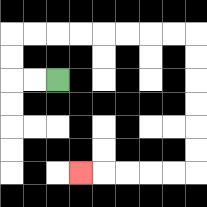{'start': '[2, 3]', 'end': '[3, 7]', 'path_directions': 'L,L,U,U,R,R,R,R,R,R,R,R,D,D,D,D,D,D,L,L,L,L,L', 'path_coordinates': '[[2, 3], [1, 3], [0, 3], [0, 2], [0, 1], [1, 1], [2, 1], [3, 1], [4, 1], [5, 1], [6, 1], [7, 1], [8, 1], [8, 2], [8, 3], [8, 4], [8, 5], [8, 6], [8, 7], [7, 7], [6, 7], [5, 7], [4, 7], [3, 7]]'}